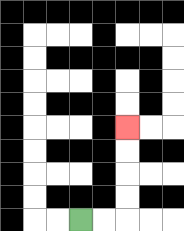{'start': '[3, 9]', 'end': '[5, 5]', 'path_directions': 'R,R,U,U,U,U', 'path_coordinates': '[[3, 9], [4, 9], [5, 9], [5, 8], [5, 7], [5, 6], [5, 5]]'}